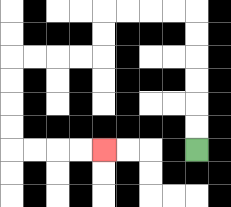{'start': '[8, 6]', 'end': '[4, 6]', 'path_directions': 'U,U,U,U,U,U,L,L,L,L,D,D,L,L,L,L,D,D,D,D,R,R,R,R', 'path_coordinates': '[[8, 6], [8, 5], [8, 4], [8, 3], [8, 2], [8, 1], [8, 0], [7, 0], [6, 0], [5, 0], [4, 0], [4, 1], [4, 2], [3, 2], [2, 2], [1, 2], [0, 2], [0, 3], [0, 4], [0, 5], [0, 6], [1, 6], [2, 6], [3, 6], [4, 6]]'}